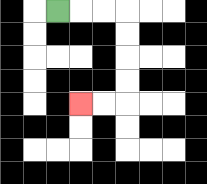{'start': '[2, 0]', 'end': '[3, 4]', 'path_directions': 'R,R,R,D,D,D,D,L,L', 'path_coordinates': '[[2, 0], [3, 0], [4, 0], [5, 0], [5, 1], [5, 2], [5, 3], [5, 4], [4, 4], [3, 4]]'}